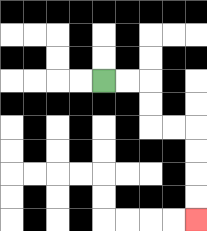{'start': '[4, 3]', 'end': '[8, 9]', 'path_directions': 'R,R,D,D,R,R,D,D,D,D', 'path_coordinates': '[[4, 3], [5, 3], [6, 3], [6, 4], [6, 5], [7, 5], [8, 5], [8, 6], [8, 7], [8, 8], [8, 9]]'}